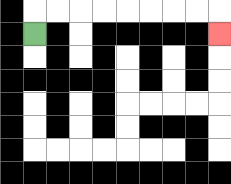{'start': '[1, 1]', 'end': '[9, 1]', 'path_directions': 'U,R,R,R,R,R,R,R,R,D', 'path_coordinates': '[[1, 1], [1, 0], [2, 0], [3, 0], [4, 0], [5, 0], [6, 0], [7, 0], [8, 0], [9, 0], [9, 1]]'}